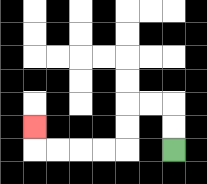{'start': '[7, 6]', 'end': '[1, 5]', 'path_directions': 'U,U,L,L,D,D,L,L,L,L,U', 'path_coordinates': '[[7, 6], [7, 5], [7, 4], [6, 4], [5, 4], [5, 5], [5, 6], [4, 6], [3, 6], [2, 6], [1, 6], [1, 5]]'}